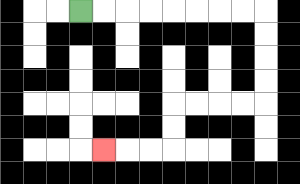{'start': '[3, 0]', 'end': '[4, 6]', 'path_directions': 'R,R,R,R,R,R,R,R,D,D,D,D,L,L,L,L,D,D,L,L,L', 'path_coordinates': '[[3, 0], [4, 0], [5, 0], [6, 0], [7, 0], [8, 0], [9, 0], [10, 0], [11, 0], [11, 1], [11, 2], [11, 3], [11, 4], [10, 4], [9, 4], [8, 4], [7, 4], [7, 5], [7, 6], [6, 6], [5, 6], [4, 6]]'}